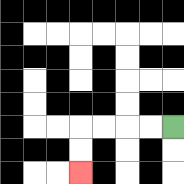{'start': '[7, 5]', 'end': '[3, 7]', 'path_directions': 'L,L,L,L,D,D', 'path_coordinates': '[[7, 5], [6, 5], [5, 5], [4, 5], [3, 5], [3, 6], [3, 7]]'}